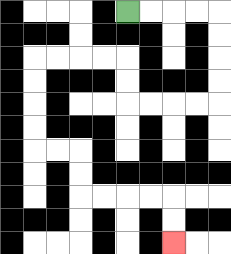{'start': '[5, 0]', 'end': '[7, 10]', 'path_directions': 'R,R,R,R,D,D,D,D,L,L,L,L,U,U,L,L,L,L,D,D,D,D,R,R,D,D,R,R,R,R,D,D', 'path_coordinates': '[[5, 0], [6, 0], [7, 0], [8, 0], [9, 0], [9, 1], [9, 2], [9, 3], [9, 4], [8, 4], [7, 4], [6, 4], [5, 4], [5, 3], [5, 2], [4, 2], [3, 2], [2, 2], [1, 2], [1, 3], [1, 4], [1, 5], [1, 6], [2, 6], [3, 6], [3, 7], [3, 8], [4, 8], [5, 8], [6, 8], [7, 8], [7, 9], [7, 10]]'}